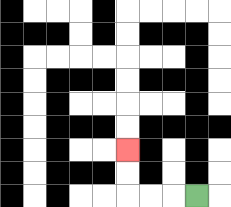{'start': '[8, 8]', 'end': '[5, 6]', 'path_directions': 'L,L,L,U,U', 'path_coordinates': '[[8, 8], [7, 8], [6, 8], [5, 8], [5, 7], [5, 6]]'}